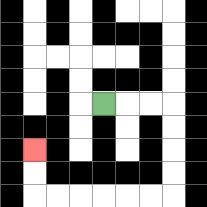{'start': '[4, 4]', 'end': '[1, 6]', 'path_directions': 'R,R,R,D,D,D,D,L,L,L,L,L,L,U,U', 'path_coordinates': '[[4, 4], [5, 4], [6, 4], [7, 4], [7, 5], [7, 6], [7, 7], [7, 8], [6, 8], [5, 8], [4, 8], [3, 8], [2, 8], [1, 8], [1, 7], [1, 6]]'}